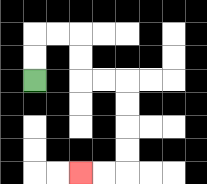{'start': '[1, 3]', 'end': '[3, 7]', 'path_directions': 'U,U,R,R,D,D,R,R,D,D,D,D,L,L', 'path_coordinates': '[[1, 3], [1, 2], [1, 1], [2, 1], [3, 1], [3, 2], [3, 3], [4, 3], [5, 3], [5, 4], [5, 5], [5, 6], [5, 7], [4, 7], [3, 7]]'}